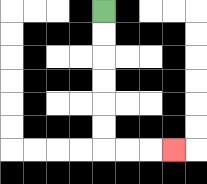{'start': '[4, 0]', 'end': '[7, 6]', 'path_directions': 'D,D,D,D,D,D,R,R,R', 'path_coordinates': '[[4, 0], [4, 1], [4, 2], [4, 3], [4, 4], [4, 5], [4, 6], [5, 6], [6, 6], [7, 6]]'}